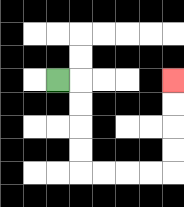{'start': '[2, 3]', 'end': '[7, 3]', 'path_directions': 'R,D,D,D,D,R,R,R,R,U,U,U,U', 'path_coordinates': '[[2, 3], [3, 3], [3, 4], [3, 5], [3, 6], [3, 7], [4, 7], [5, 7], [6, 7], [7, 7], [7, 6], [7, 5], [7, 4], [7, 3]]'}